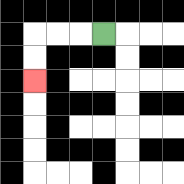{'start': '[4, 1]', 'end': '[1, 3]', 'path_directions': 'L,L,L,D,D', 'path_coordinates': '[[4, 1], [3, 1], [2, 1], [1, 1], [1, 2], [1, 3]]'}